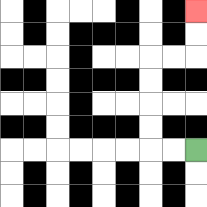{'start': '[8, 6]', 'end': '[8, 0]', 'path_directions': 'L,L,U,U,U,U,R,R,U,U', 'path_coordinates': '[[8, 6], [7, 6], [6, 6], [6, 5], [6, 4], [6, 3], [6, 2], [7, 2], [8, 2], [8, 1], [8, 0]]'}